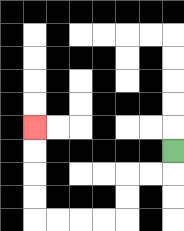{'start': '[7, 6]', 'end': '[1, 5]', 'path_directions': 'D,L,L,D,D,L,L,L,L,U,U,U,U', 'path_coordinates': '[[7, 6], [7, 7], [6, 7], [5, 7], [5, 8], [5, 9], [4, 9], [3, 9], [2, 9], [1, 9], [1, 8], [1, 7], [1, 6], [1, 5]]'}